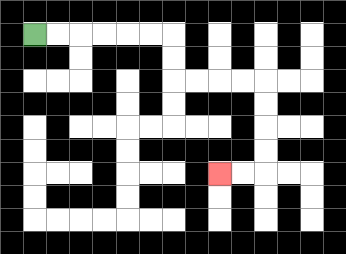{'start': '[1, 1]', 'end': '[9, 7]', 'path_directions': 'R,R,R,R,R,R,D,D,R,R,R,R,D,D,D,D,L,L', 'path_coordinates': '[[1, 1], [2, 1], [3, 1], [4, 1], [5, 1], [6, 1], [7, 1], [7, 2], [7, 3], [8, 3], [9, 3], [10, 3], [11, 3], [11, 4], [11, 5], [11, 6], [11, 7], [10, 7], [9, 7]]'}